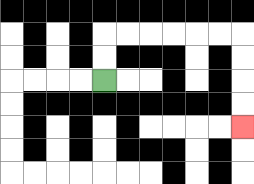{'start': '[4, 3]', 'end': '[10, 5]', 'path_directions': 'U,U,R,R,R,R,R,R,D,D,D,D', 'path_coordinates': '[[4, 3], [4, 2], [4, 1], [5, 1], [6, 1], [7, 1], [8, 1], [9, 1], [10, 1], [10, 2], [10, 3], [10, 4], [10, 5]]'}